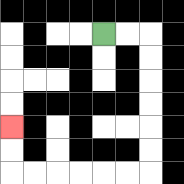{'start': '[4, 1]', 'end': '[0, 5]', 'path_directions': 'R,R,D,D,D,D,D,D,L,L,L,L,L,L,U,U', 'path_coordinates': '[[4, 1], [5, 1], [6, 1], [6, 2], [6, 3], [6, 4], [6, 5], [6, 6], [6, 7], [5, 7], [4, 7], [3, 7], [2, 7], [1, 7], [0, 7], [0, 6], [0, 5]]'}